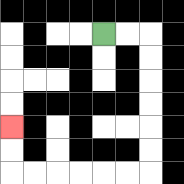{'start': '[4, 1]', 'end': '[0, 5]', 'path_directions': 'R,R,D,D,D,D,D,D,L,L,L,L,L,L,U,U', 'path_coordinates': '[[4, 1], [5, 1], [6, 1], [6, 2], [6, 3], [6, 4], [6, 5], [6, 6], [6, 7], [5, 7], [4, 7], [3, 7], [2, 7], [1, 7], [0, 7], [0, 6], [0, 5]]'}